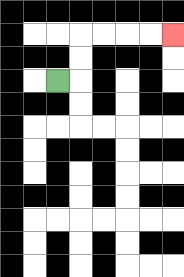{'start': '[2, 3]', 'end': '[7, 1]', 'path_directions': 'R,U,U,R,R,R,R', 'path_coordinates': '[[2, 3], [3, 3], [3, 2], [3, 1], [4, 1], [5, 1], [6, 1], [7, 1]]'}